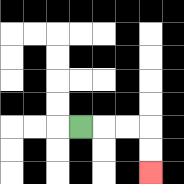{'start': '[3, 5]', 'end': '[6, 7]', 'path_directions': 'R,R,R,D,D', 'path_coordinates': '[[3, 5], [4, 5], [5, 5], [6, 5], [6, 6], [6, 7]]'}